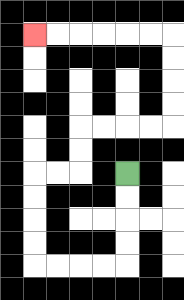{'start': '[5, 7]', 'end': '[1, 1]', 'path_directions': 'D,D,D,D,L,L,L,L,U,U,U,U,R,R,U,U,R,R,R,R,U,U,U,U,L,L,L,L,L,L', 'path_coordinates': '[[5, 7], [5, 8], [5, 9], [5, 10], [5, 11], [4, 11], [3, 11], [2, 11], [1, 11], [1, 10], [1, 9], [1, 8], [1, 7], [2, 7], [3, 7], [3, 6], [3, 5], [4, 5], [5, 5], [6, 5], [7, 5], [7, 4], [7, 3], [7, 2], [7, 1], [6, 1], [5, 1], [4, 1], [3, 1], [2, 1], [1, 1]]'}